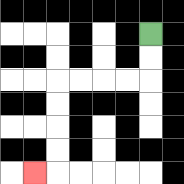{'start': '[6, 1]', 'end': '[1, 7]', 'path_directions': 'D,D,L,L,L,L,D,D,D,D,L', 'path_coordinates': '[[6, 1], [6, 2], [6, 3], [5, 3], [4, 3], [3, 3], [2, 3], [2, 4], [2, 5], [2, 6], [2, 7], [1, 7]]'}